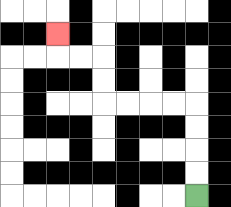{'start': '[8, 8]', 'end': '[2, 1]', 'path_directions': 'U,U,U,U,L,L,L,L,U,U,L,L,U', 'path_coordinates': '[[8, 8], [8, 7], [8, 6], [8, 5], [8, 4], [7, 4], [6, 4], [5, 4], [4, 4], [4, 3], [4, 2], [3, 2], [2, 2], [2, 1]]'}